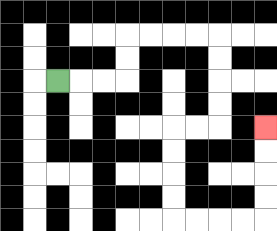{'start': '[2, 3]', 'end': '[11, 5]', 'path_directions': 'R,R,R,U,U,R,R,R,R,D,D,D,D,L,L,D,D,D,D,R,R,R,R,U,U,U,U', 'path_coordinates': '[[2, 3], [3, 3], [4, 3], [5, 3], [5, 2], [5, 1], [6, 1], [7, 1], [8, 1], [9, 1], [9, 2], [9, 3], [9, 4], [9, 5], [8, 5], [7, 5], [7, 6], [7, 7], [7, 8], [7, 9], [8, 9], [9, 9], [10, 9], [11, 9], [11, 8], [11, 7], [11, 6], [11, 5]]'}